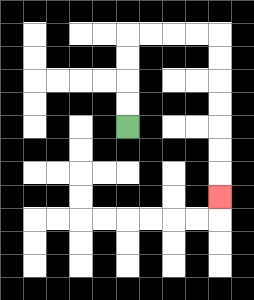{'start': '[5, 5]', 'end': '[9, 8]', 'path_directions': 'U,U,U,U,R,R,R,R,D,D,D,D,D,D,D', 'path_coordinates': '[[5, 5], [5, 4], [5, 3], [5, 2], [5, 1], [6, 1], [7, 1], [8, 1], [9, 1], [9, 2], [9, 3], [9, 4], [9, 5], [9, 6], [9, 7], [9, 8]]'}